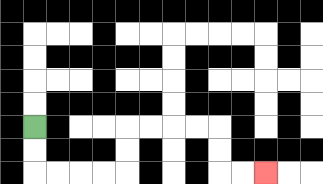{'start': '[1, 5]', 'end': '[11, 7]', 'path_directions': 'D,D,R,R,R,R,U,U,R,R,R,R,D,D,R,R', 'path_coordinates': '[[1, 5], [1, 6], [1, 7], [2, 7], [3, 7], [4, 7], [5, 7], [5, 6], [5, 5], [6, 5], [7, 5], [8, 5], [9, 5], [9, 6], [9, 7], [10, 7], [11, 7]]'}